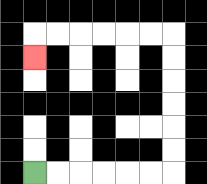{'start': '[1, 7]', 'end': '[1, 2]', 'path_directions': 'R,R,R,R,R,R,U,U,U,U,U,U,L,L,L,L,L,L,D', 'path_coordinates': '[[1, 7], [2, 7], [3, 7], [4, 7], [5, 7], [6, 7], [7, 7], [7, 6], [7, 5], [7, 4], [7, 3], [7, 2], [7, 1], [6, 1], [5, 1], [4, 1], [3, 1], [2, 1], [1, 1], [1, 2]]'}